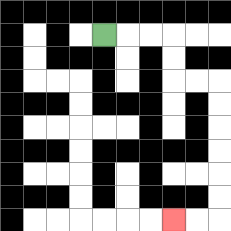{'start': '[4, 1]', 'end': '[7, 9]', 'path_directions': 'R,R,R,D,D,R,R,D,D,D,D,D,D,L,L', 'path_coordinates': '[[4, 1], [5, 1], [6, 1], [7, 1], [7, 2], [7, 3], [8, 3], [9, 3], [9, 4], [9, 5], [9, 6], [9, 7], [9, 8], [9, 9], [8, 9], [7, 9]]'}